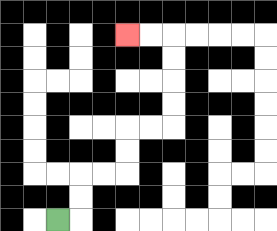{'start': '[2, 9]', 'end': '[5, 1]', 'path_directions': 'R,U,U,R,R,U,U,R,R,U,U,U,U,L,L', 'path_coordinates': '[[2, 9], [3, 9], [3, 8], [3, 7], [4, 7], [5, 7], [5, 6], [5, 5], [6, 5], [7, 5], [7, 4], [7, 3], [7, 2], [7, 1], [6, 1], [5, 1]]'}